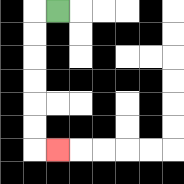{'start': '[2, 0]', 'end': '[2, 6]', 'path_directions': 'L,D,D,D,D,D,D,R', 'path_coordinates': '[[2, 0], [1, 0], [1, 1], [1, 2], [1, 3], [1, 4], [1, 5], [1, 6], [2, 6]]'}